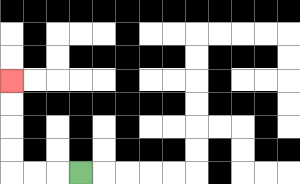{'start': '[3, 7]', 'end': '[0, 3]', 'path_directions': 'L,L,L,U,U,U,U', 'path_coordinates': '[[3, 7], [2, 7], [1, 7], [0, 7], [0, 6], [0, 5], [0, 4], [0, 3]]'}